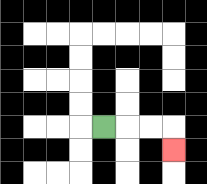{'start': '[4, 5]', 'end': '[7, 6]', 'path_directions': 'R,R,R,D', 'path_coordinates': '[[4, 5], [5, 5], [6, 5], [7, 5], [7, 6]]'}